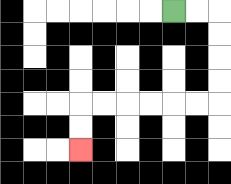{'start': '[7, 0]', 'end': '[3, 6]', 'path_directions': 'R,R,D,D,D,D,L,L,L,L,L,L,D,D', 'path_coordinates': '[[7, 0], [8, 0], [9, 0], [9, 1], [9, 2], [9, 3], [9, 4], [8, 4], [7, 4], [6, 4], [5, 4], [4, 4], [3, 4], [3, 5], [3, 6]]'}